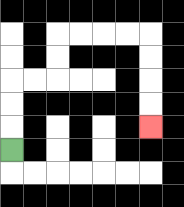{'start': '[0, 6]', 'end': '[6, 5]', 'path_directions': 'U,U,U,R,R,U,U,R,R,R,R,D,D,D,D', 'path_coordinates': '[[0, 6], [0, 5], [0, 4], [0, 3], [1, 3], [2, 3], [2, 2], [2, 1], [3, 1], [4, 1], [5, 1], [6, 1], [6, 2], [6, 3], [6, 4], [6, 5]]'}